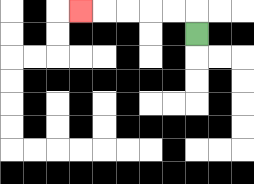{'start': '[8, 1]', 'end': '[3, 0]', 'path_directions': 'U,L,L,L,L,L', 'path_coordinates': '[[8, 1], [8, 0], [7, 0], [6, 0], [5, 0], [4, 0], [3, 0]]'}